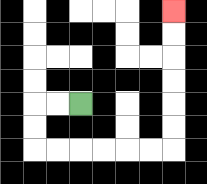{'start': '[3, 4]', 'end': '[7, 0]', 'path_directions': 'L,L,D,D,R,R,R,R,R,R,U,U,U,U,U,U', 'path_coordinates': '[[3, 4], [2, 4], [1, 4], [1, 5], [1, 6], [2, 6], [3, 6], [4, 6], [5, 6], [6, 6], [7, 6], [7, 5], [7, 4], [7, 3], [7, 2], [7, 1], [7, 0]]'}